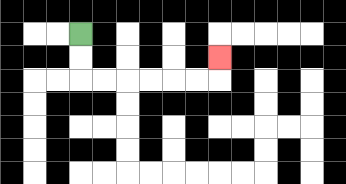{'start': '[3, 1]', 'end': '[9, 2]', 'path_directions': 'D,D,R,R,R,R,R,R,U', 'path_coordinates': '[[3, 1], [3, 2], [3, 3], [4, 3], [5, 3], [6, 3], [7, 3], [8, 3], [9, 3], [9, 2]]'}